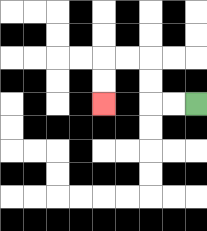{'start': '[8, 4]', 'end': '[4, 4]', 'path_directions': 'L,L,U,U,L,L,D,D', 'path_coordinates': '[[8, 4], [7, 4], [6, 4], [6, 3], [6, 2], [5, 2], [4, 2], [4, 3], [4, 4]]'}